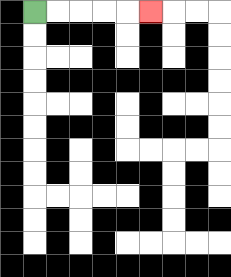{'start': '[1, 0]', 'end': '[6, 0]', 'path_directions': 'R,R,R,R,R', 'path_coordinates': '[[1, 0], [2, 0], [3, 0], [4, 0], [5, 0], [6, 0]]'}